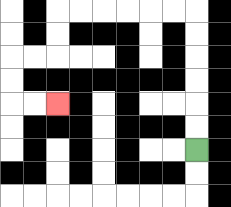{'start': '[8, 6]', 'end': '[2, 4]', 'path_directions': 'U,U,U,U,U,U,L,L,L,L,L,L,D,D,L,L,D,D,R,R', 'path_coordinates': '[[8, 6], [8, 5], [8, 4], [8, 3], [8, 2], [8, 1], [8, 0], [7, 0], [6, 0], [5, 0], [4, 0], [3, 0], [2, 0], [2, 1], [2, 2], [1, 2], [0, 2], [0, 3], [0, 4], [1, 4], [2, 4]]'}